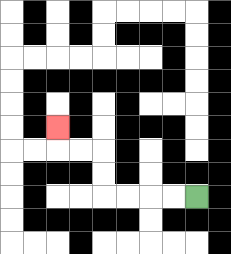{'start': '[8, 8]', 'end': '[2, 5]', 'path_directions': 'L,L,L,L,U,U,L,L,U', 'path_coordinates': '[[8, 8], [7, 8], [6, 8], [5, 8], [4, 8], [4, 7], [4, 6], [3, 6], [2, 6], [2, 5]]'}